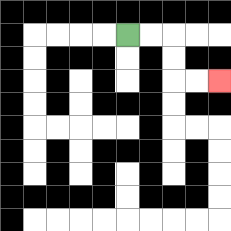{'start': '[5, 1]', 'end': '[9, 3]', 'path_directions': 'R,R,D,D,R,R', 'path_coordinates': '[[5, 1], [6, 1], [7, 1], [7, 2], [7, 3], [8, 3], [9, 3]]'}